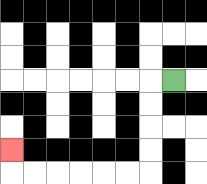{'start': '[7, 3]', 'end': '[0, 6]', 'path_directions': 'L,D,D,D,D,L,L,L,L,L,L,U', 'path_coordinates': '[[7, 3], [6, 3], [6, 4], [6, 5], [6, 6], [6, 7], [5, 7], [4, 7], [3, 7], [2, 7], [1, 7], [0, 7], [0, 6]]'}